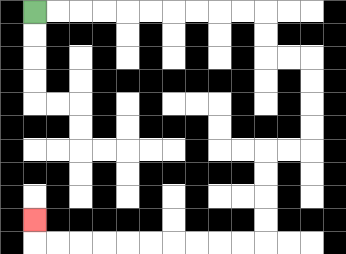{'start': '[1, 0]', 'end': '[1, 9]', 'path_directions': 'R,R,R,R,R,R,R,R,R,R,D,D,R,R,D,D,D,D,L,L,D,D,D,D,L,L,L,L,L,L,L,L,L,L,U', 'path_coordinates': '[[1, 0], [2, 0], [3, 0], [4, 0], [5, 0], [6, 0], [7, 0], [8, 0], [9, 0], [10, 0], [11, 0], [11, 1], [11, 2], [12, 2], [13, 2], [13, 3], [13, 4], [13, 5], [13, 6], [12, 6], [11, 6], [11, 7], [11, 8], [11, 9], [11, 10], [10, 10], [9, 10], [8, 10], [7, 10], [6, 10], [5, 10], [4, 10], [3, 10], [2, 10], [1, 10], [1, 9]]'}